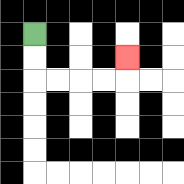{'start': '[1, 1]', 'end': '[5, 2]', 'path_directions': 'D,D,R,R,R,R,U', 'path_coordinates': '[[1, 1], [1, 2], [1, 3], [2, 3], [3, 3], [4, 3], [5, 3], [5, 2]]'}